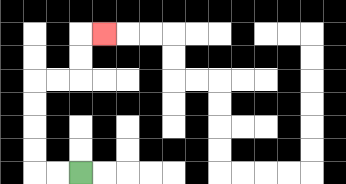{'start': '[3, 7]', 'end': '[4, 1]', 'path_directions': 'L,L,U,U,U,U,R,R,U,U,R', 'path_coordinates': '[[3, 7], [2, 7], [1, 7], [1, 6], [1, 5], [1, 4], [1, 3], [2, 3], [3, 3], [3, 2], [3, 1], [4, 1]]'}